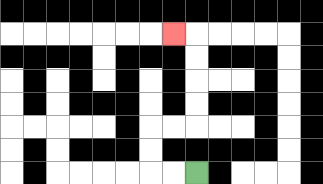{'start': '[8, 7]', 'end': '[7, 1]', 'path_directions': 'L,L,U,U,R,R,U,U,U,U,L', 'path_coordinates': '[[8, 7], [7, 7], [6, 7], [6, 6], [6, 5], [7, 5], [8, 5], [8, 4], [8, 3], [8, 2], [8, 1], [7, 1]]'}